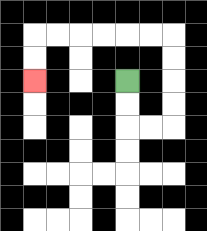{'start': '[5, 3]', 'end': '[1, 3]', 'path_directions': 'D,D,R,R,U,U,U,U,L,L,L,L,L,L,D,D', 'path_coordinates': '[[5, 3], [5, 4], [5, 5], [6, 5], [7, 5], [7, 4], [7, 3], [7, 2], [7, 1], [6, 1], [5, 1], [4, 1], [3, 1], [2, 1], [1, 1], [1, 2], [1, 3]]'}